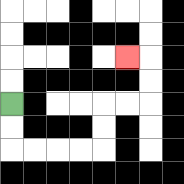{'start': '[0, 4]', 'end': '[5, 2]', 'path_directions': 'D,D,R,R,R,R,U,U,R,R,U,U,L', 'path_coordinates': '[[0, 4], [0, 5], [0, 6], [1, 6], [2, 6], [3, 6], [4, 6], [4, 5], [4, 4], [5, 4], [6, 4], [6, 3], [6, 2], [5, 2]]'}